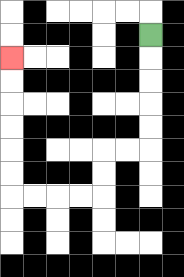{'start': '[6, 1]', 'end': '[0, 2]', 'path_directions': 'D,D,D,D,D,L,L,D,D,L,L,L,L,U,U,U,U,U,U', 'path_coordinates': '[[6, 1], [6, 2], [6, 3], [6, 4], [6, 5], [6, 6], [5, 6], [4, 6], [4, 7], [4, 8], [3, 8], [2, 8], [1, 8], [0, 8], [0, 7], [0, 6], [0, 5], [0, 4], [0, 3], [0, 2]]'}